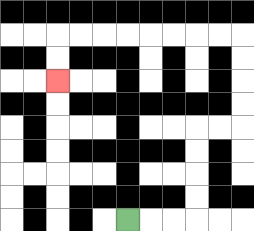{'start': '[5, 9]', 'end': '[2, 3]', 'path_directions': 'R,R,R,U,U,U,U,R,R,U,U,U,U,L,L,L,L,L,L,L,L,D,D', 'path_coordinates': '[[5, 9], [6, 9], [7, 9], [8, 9], [8, 8], [8, 7], [8, 6], [8, 5], [9, 5], [10, 5], [10, 4], [10, 3], [10, 2], [10, 1], [9, 1], [8, 1], [7, 1], [6, 1], [5, 1], [4, 1], [3, 1], [2, 1], [2, 2], [2, 3]]'}